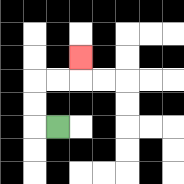{'start': '[2, 5]', 'end': '[3, 2]', 'path_directions': 'L,U,U,R,R,U', 'path_coordinates': '[[2, 5], [1, 5], [1, 4], [1, 3], [2, 3], [3, 3], [3, 2]]'}